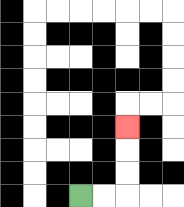{'start': '[3, 8]', 'end': '[5, 5]', 'path_directions': 'R,R,U,U,U', 'path_coordinates': '[[3, 8], [4, 8], [5, 8], [5, 7], [5, 6], [5, 5]]'}